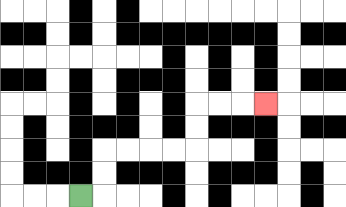{'start': '[3, 8]', 'end': '[11, 4]', 'path_directions': 'R,U,U,R,R,R,R,U,U,R,R,R', 'path_coordinates': '[[3, 8], [4, 8], [4, 7], [4, 6], [5, 6], [6, 6], [7, 6], [8, 6], [8, 5], [8, 4], [9, 4], [10, 4], [11, 4]]'}